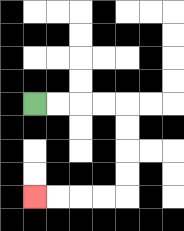{'start': '[1, 4]', 'end': '[1, 8]', 'path_directions': 'R,R,R,R,D,D,D,D,L,L,L,L', 'path_coordinates': '[[1, 4], [2, 4], [3, 4], [4, 4], [5, 4], [5, 5], [5, 6], [5, 7], [5, 8], [4, 8], [3, 8], [2, 8], [1, 8]]'}